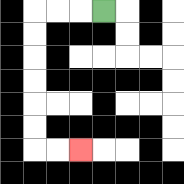{'start': '[4, 0]', 'end': '[3, 6]', 'path_directions': 'L,L,L,D,D,D,D,D,D,R,R', 'path_coordinates': '[[4, 0], [3, 0], [2, 0], [1, 0], [1, 1], [1, 2], [1, 3], [1, 4], [1, 5], [1, 6], [2, 6], [3, 6]]'}